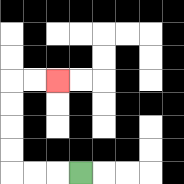{'start': '[3, 7]', 'end': '[2, 3]', 'path_directions': 'L,L,L,U,U,U,U,R,R', 'path_coordinates': '[[3, 7], [2, 7], [1, 7], [0, 7], [0, 6], [0, 5], [0, 4], [0, 3], [1, 3], [2, 3]]'}